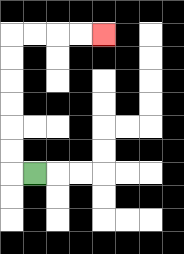{'start': '[1, 7]', 'end': '[4, 1]', 'path_directions': 'L,U,U,U,U,U,U,R,R,R,R', 'path_coordinates': '[[1, 7], [0, 7], [0, 6], [0, 5], [0, 4], [0, 3], [0, 2], [0, 1], [1, 1], [2, 1], [3, 1], [4, 1]]'}